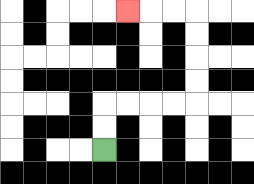{'start': '[4, 6]', 'end': '[5, 0]', 'path_directions': 'U,U,R,R,R,R,U,U,U,U,L,L,L', 'path_coordinates': '[[4, 6], [4, 5], [4, 4], [5, 4], [6, 4], [7, 4], [8, 4], [8, 3], [8, 2], [8, 1], [8, 0], [7, 0], [6, 0], [5, 0]]'}